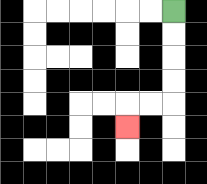{'start': '[7, 0]', 'end': '[5, 5]', 'path_directions': 'D,D,D,D,L,L,D', 'path_coordinates': '[[7, 0], [7, 1], [7, 2], [7, 3], [7, 4], [6, 4], [5, 4], [5, 5]]'}